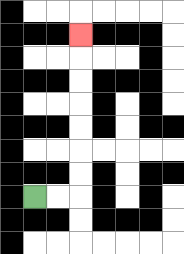{'start': '[1, 8]', 'end': '[3, 1]', 'path_directions': 'R,R,U,U,U,U,U,U,U', 'path_coordinates': '[[1, 8], [2, 8], [3, 8], [3, 7], [3, 6], [3, 5], [3, 4], [3, 3], [3, 2], [3, 1]]'}